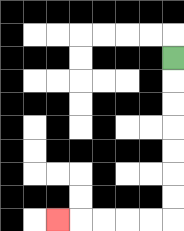{'start': '[7, 2]', 'end': '[2, 9]', 'path_directions': 'D,D,D,D,D,D,D,L,L,L,L,L', 'path_coordinates': '[[7, 2], [7, 3], [7, 4], [7, 5], [7, 6], [7, 7], [7, 8], [7, 9], [6, 9], [5, 9], [4, 9], [3, 9], [2, 9]]'}